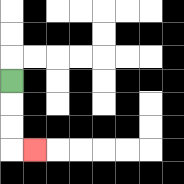{'start': '[0, 3]', 'end': '[1, 6]', 'path_directions': 'D,D,D,R', 'path_coordinates': '[[0, 3], [0, 4], [0, 5], [0, 6], [1, 6]]'}